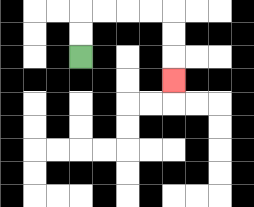{'start': '[3, 2]', 'end': '[7, 3]', 'path_directions': 'U,U,R,R,R,R,D,D,D', 'path_coordinates': '[[3, 2], [3, 1], [3, 0], [4, 0], [5, 0], [6, 0], [7, 0], [7, 1], [7, 2], [7, 3]]'}